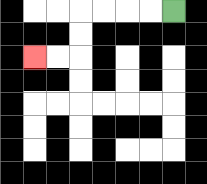{'start': '[7, 0]', 'end': '[1, 2]', 'path_directions': 'L,L,L,L,D,D,L,L', 'path_coordinates': '[[7, 0], [6, 0], [5, 0], [4, 0], [3, 0], [3, 1], [3, 2], [2, 2], [1, 2]]'}